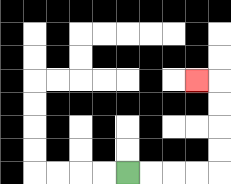{'start': '[5, 7]', 'end': '[8, 3]', 'path_directions': 'R,R,R,R,U,U,U,U,L', 'path_coordinates': '[[5, 7], [6, 7], [7, 7], [8, 7], [9, 7], [9, 6], [9, 5], [9, 4], [9, 3], [8, 3]]'}